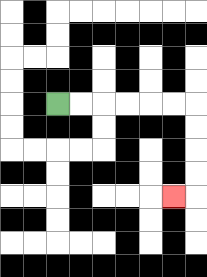{'start': '[2, 4]', 'end': '[7, 8]', 'path_directions': 'R,R,R,R,R,R,D,D,D,D,L', 'path_coordinates': '[[2, 4], [3, 4], [4, 4], [5, 4], [6, 4], [7, 4], [8, 4], [8, 5], [8, 6], [8, 7], [8, 8], [7, 8]]'}